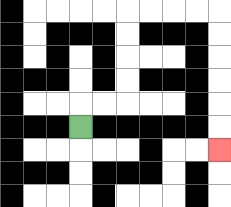{'start': '[3, 5]', 'end': '[9, 6]', 'path_directions': 'U,R,R,U,U,U,U,R,R,R,R,D,D,D,D,D,D', 'path_coordinates': '[[3, 5], [3, 4], [4, 4], [5, 4], [5, 3], [5, 2], [5, 1], [5, 0], [6, 0], [7, 0], [8, 0], [9, 0], [9, 1], [9, 2], [9, 3], [9, 4], [9, 5], [9, 6]]'}